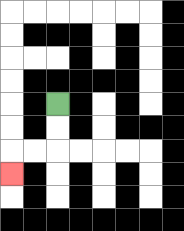{'start': '[2, 4]', 'end': '[0, 7]', 'path_directions': 'D,D,L,L,D', 'path_coordinates': '[[2, 4], [2, 5], [2, 6], [1, 6], [0, 6], [0, 7]]'}